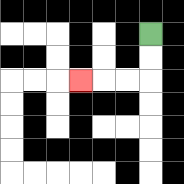{'start': '[6, 1]', 'end': '[3, 3]', 'path_directions': 'D,D,L,L,L', 'path_coordinates': '[[6, 1], [6, 2], [6, 3], [5, 3], [4, 3], [3, 3]]'}